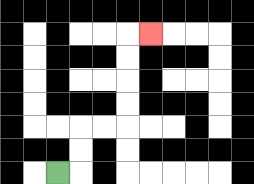{'start': '[2, 7]', 'end': '[6, 1]', 'path_directions': 'R,U,U,R,R,U,U,U,U,R', 'path_coordinates': '[[2, 7], [3, 7], [3, 6], [3, 5], [4, 5], [5, 5], [5, 4], [5, 3], [5, 2], [5, 1], [6, 1]]'}